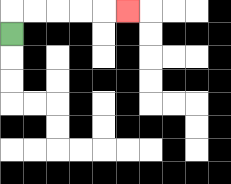{'start': '[0, 1]', 'end': '[5, 0]', 'path_directions': 'U,R,R,R,R,R', 'path_coordinates': '[[0, 1], [0, 0], [1, 0], [2, 0], [3, 0], [4, 0], [5, 0]]'}